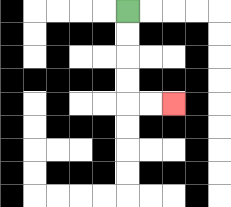{'start': '[5, 0]', 'end': '[7, 4]', 'path_directions': 'D,D,D,D,R,R', 'path_coordinates': '[[5, 0], [5, 1], [5, 2], [5, 3], [5, 4], [6, 4], [7, 4]]'}